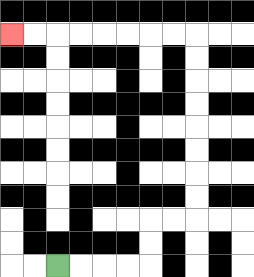{'start': '[2, 11]', 'end': '[0, 1]', 'path_directions': 'R,R,R,R,U,U,R,R,U,U,U,U,U,U,U,U,L,L,L,L,L,L,L,L', 'path_coordinates': '[[2, 11], [3, 11], [4, 11], [5, 11], [6, 11], [6, 10], [6, 9], [7, 9], [8, 9], [8, 8], [8, 7], [8, 6], [8, 5], [8, 4], [8, 3], [8, 2], [8, 1], [7, 1], [6, 1], [5, 1], [4, 1], [3, 1], [2, 1], [1, 1], [0, 1]]'}